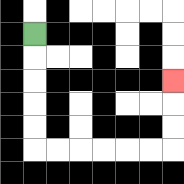{'start': '[1, 1]', 'end': '[7, 3]', 'path_directions': 'D,D,D,D,D,R,R,R,R,R,R,U,U,U', 'path_coordinates': '[[1, 1], [1, 2], [1, 3], [1, 4], [1, 5], [1, 6], [2, 6], [3, 6], [4, 6], [5, 6], [6, 6], [7, 6], [7, 5], [7, 4], [7, 3]]'}